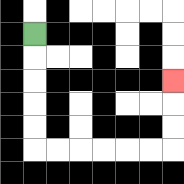{'start': '[1, 1]', 'end': '[7, 3]', 'path_directions': 'D,D,D,D,D,R,R,R,R,R,R,U,U,U', 'path_coordinates': '[[1, 1], [1, 2], [1, 3], [1, 4], [1, 5], [1, 6], [2, 6], [3, 6], [4, 6], [5, 6], [6, 6], [7, 6], [7, 5], [7, 4], [7, 3]]'}